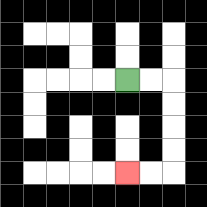{'start': '[5, 3]', 'end': '[5, 7]', 'path_directions': 'R,R,D,D,D,D,L,L', 'path_coordinates': '[[5, 3], [6, 3], [7, 3], [7, 4], [7, 5], [7, 6], [7, 7], [6, 7], [5, 7]]'}